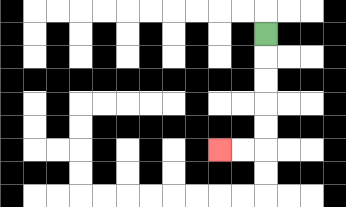{'start': '[11, 1]', 'end': '[9, 6]', 'path_directions': 'D,D,D,D,D,L,L', 'path_coordinates': '[[11, 1], [11, 2], [11, 3], [11, 4], [11, 5], [11, 6], [10, 6], [9, 6]]'}